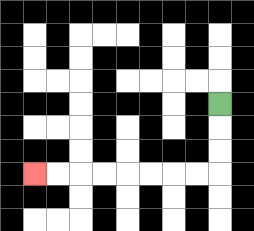{'start': '[9, 4]', 'end': '[1, 7]', 'path_directions': 'D,D,D,L,L,L,L,L,L,L,L', 'path_coordinates': '[[9, 4], [9, 5], [9, 6], [9, 7], [8, 7], [7, 7], [6, 7], [5, 7], [4, 7], [3, 7], [2, 7], [1, 7]]'}